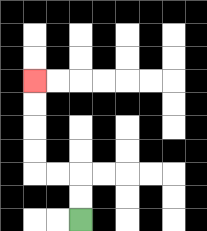{'start': '[3, 9]', 'end': '[1, 3]', 'path_directions': 'U,U,L,L,U,U,U,U', 'path_coordinates': '[[3, 9], [3, 8], [3, 7], [2, 7], [1, 7], [1, 6], [1, 5], [1, 4], [1, 3]]'}